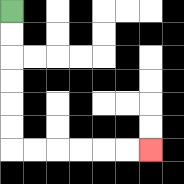{'start': '[0, 0]', 'end': '[6, 6]', 'path_directions': 'D,D,D,D,D,D,R,R,R,R,R,R', 'path_coordinates': '[[0, 0], [0, 1], [0, 2], [0, 3], [0, 4], [0, 5], [0, 6], [1, 6], [2, 6], [3, 6], [4, 6], [5, 6], [6, 6]]'}